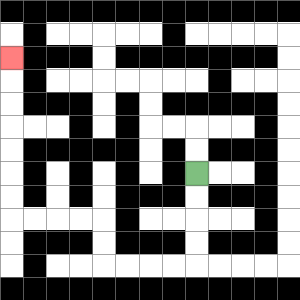{'start': '[8, 7]', 'end': '[0, 2]', 'path_directions': 'D,D,D,D,L,L,L,L,U,U,L,L,L,L,U,U,U,U,U,U,U', 'path_coordinates': '[[8, 7], [8, 8], [8, 9], [8, 10], [8, 11], [7, 11], [6, 11], [5, 11], [4, 11], [4, 10], [4, 9], [3, 9], [2, 9], [1, 9], [0, 9], [0, 8], [0, 7], [0, 6], [0, 5], [0, 4], [0, 3], [0, 2]]'}